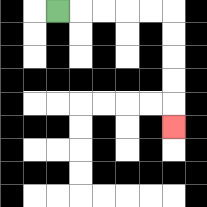{'start': '[2, 0]', 'end': '[7, 5]', 'path_directions': 'R,R,R,R,R,D,D,D,D,D', 'path_coordinates': '[[2, 0], [3, 0], [4, 0], [5, 0], [6, 0], [7, 0], [7, 1], [7, 2], [7, 3], [7, 4], [7, 5]]'}